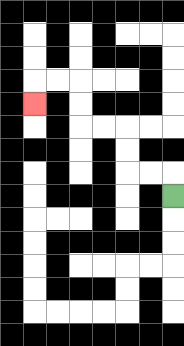{'start': '[7, 8]', 'end': '[1, 4]', 'path_directions': 'U,L,L,U,U,L,L,U,U,L,L,D', 'path_coordinates': '[[7, 8], [7, 7], [6, 7], [5, 7], [5, 6], [5, 5], [4, 5], [3, 5], [3, 4], [3, 3], [2, 3], [1, 3], [1, 4]]'}